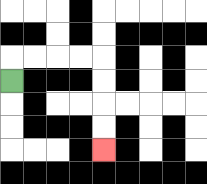{'start': '[0, 3]', 'end': '[4, 6]', 'path_directions': 'U,R,R,R,R,D,D,D,D', 'path_coordinates': '[[0, 3], [0, 2], [1, 2], [2, 2], [3, 2], [4, 2], [4, 3], [4, 4], [4, 5], [4, 6]]'}